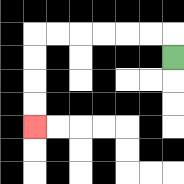{'start': '[7, 2]', 'end': '[1, 5]', 'path_directions': 'U,L,L,L,L,L,L,D,D,D,D', 'path_coordinates': '[[7, 2], [7, 1], [6, 1], [5, 1], [4, 1], [3, 1], [2, 1], [1, 1], [1, 2], [1, 3], [1, 4], [1, 5]]'}